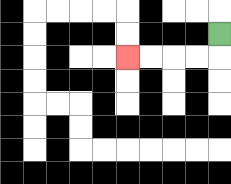{'start': '[9, 1]', 'end': '[5, 2]', 'path_directions': 'D,L,L,L,L', 'path_coordinates': '[[9, 1], [9, 2], [8, 2], [7, 2], [6, 2], [5, 2]]'}